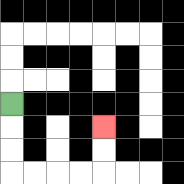{'start': '[0, 4]', 'end': '[4, 5]', 'path_directions': 'D,D,D,R,R,R,R,U,U', 'path_coordinates': '[[0, 4], [0, 5], [0, 6], [0, 7], [1, 7], [2, 7], [3, 7], [4, 7], [4, 6], [4, 5]]'}